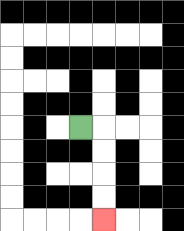{'start': '[3, 5]', 'end': '[4, 9]', 'path_directions': 'R,D,D,D,D', 'path_coordinates': '[[3, 5], [4, 5], [4, 6], [4, 7], [4, 8], [4, 9]]'}